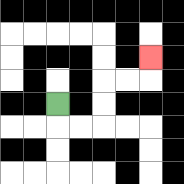{'start': '[2, 4]', 'end': '[6, 2]', 'path_directions': 'D,R,R,U,U,R,R,U', 'path_coordinates': '[[2, 4], [2, 5], [3, 5], [4, 5], [4, 4], [4, 3], [5, 3], [6, 3], [6, 2]]'}